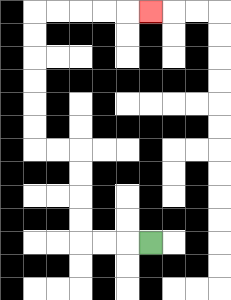{'start': '[6, 10]', 'end': '[6, 0]', 'path_directions': 'L,L,L,U,U,U,U,L,L,U,U,U,U,U,U,R,R,R,R,R', 'path_coordinates': '[[6, 10], [5, 10], [4, 10], [3, 10], [3, 9], [3, 8], [3, 7], [3, 6], [2, 6], [1, 6], [1, 5], [1, 4], [1, 3], [1, 2], [1, 1], [1, 0], [2, 0], [3, 0], [4, 0], [5, 0], [6, 0]]'}